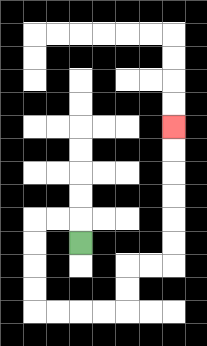{'start': '[3, 10]', 'end': '[7, 5]', 'path_directions': 'U,L,L,D,D,D,D,R,R,R,R,U,U,R,R,U,U,U,U,U,U', 'path_coordinates': '[[3, 10], [3, 9], [2, 9], [1, 9], [1, 10], [1, 11], [1, 12], [1, 13], [2, 13], [3, 13], [4, 13], [5, 13], [5, 12], [5, 11], [6, 11], [7, 11], [7, 10], [7, 9], [7, 8], [7, 7], [7, 6], [7, 5]]'}